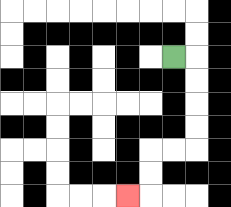{'start': '[7, 2]', 'end': '[5, 8]', 'path_directions': 'R,D,D,D,D,L,L,D,D,L', 'path_coordinates': '[[7, 2], [8, 2], [8, 3], [8, 4], [8, 5], [8, 6], [7, 6], [6, 6], [6, 7], [6, 8], [5, 8]]'}